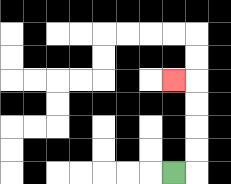{'start': '[7, 7]', 'end': '[7, 3]', 'path_directions': 'R,U,U,U,U,L', 'path_coordinates': '[[7, 7], [8, 7], [8, 6], [8, 5], [8, 4], [8, 3], [7, 3]]'}